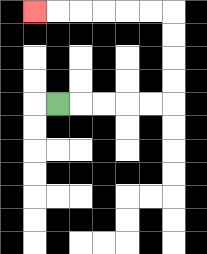{'start': '[2, 4]', 'end': '[1, 0]', 'path_directions': 'R,R,R,R,R,U,U,U,U,L,L,L,L,L,L', 'path_coordinates': '[[2, 4], [3, 4], [4, 4], [5, 4], [6, 4], [7, 4], [7, 3], [7, 2], [7, 1], [7, 0], [6, 0], [5, 0], [4, 0], [3, 0], [2, 0], [1, 0]]'}